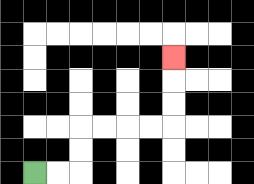{'start': '[1, 7]', 'end': '[7, 2]', 'path_directions': 'R,R,U,U,R,R,R,R,U,U,U', 'path_coordinates': '[[1, 7], [2, 7], [3, 7], [3, 6], [3, 5], [4, 5], [5, 5], [6, 5], [7, 5], [7, 4], [7, 3], [7, 2]]'}